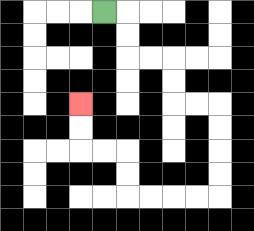{'start': '[4, 0]', 'end': '[3, 4]', 'path_directions': 'R,D,D,R,R,D,D,R,R,D,D,D,D,L,L,L,L,U,U,L,L,U,U', 'path_coordinates': '[[4, 0], [5, 0], [5, 1], [5, 2], [6, 2], [7, 2], [7, 3], [7, 4], [8, 4], [9, 4], [9, 5], [9, 6], [9, 7], [9, 8], [8, 8], [7, 8], [6, 8], [5, 8], [5, 7], [5, 6], [4, 6], [3, 6], [3, 5], [3, 4]]'}